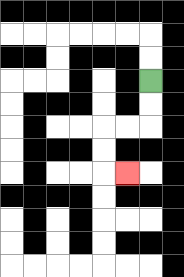{'start': '[6, 3]', 'end': '[5, 7]', 'path_directions': 'D,D,L,L,D,D,R', 'path_coordinates': '[[6, 3], [6, 4], [6, 5], [5, 5], [4, 5], [4, 6], [4, 7], [5, 7]]'}